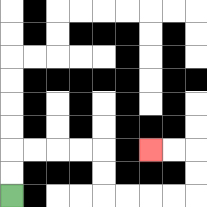{'start': '[0, 8]', 'end': '[6, 6]', 'path_directions': 'U,U,R,R,R,R,D,D,R,R,R,R,U,U,L,L', 'path_coordinates': '[[0, 8], [0, 7], [0, 6], [1, 6], [2, 6], [3, 6], [4, 6], [4, 7], [4, 8], [5, 8], [6, 8], [7, 8], [8, 8], [8, 7], [8, 6], [7, 6], [6, 6]]'}